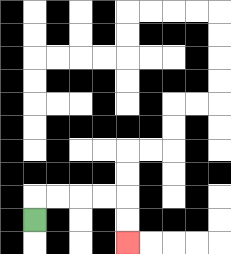{'start': '[1, 9]', 'end': '[5, 10]', 'path_directions': 'U,R,R,R,R,D,D', 'path_coordinates': '[[1, 9], [1, 8], [2, 8], [3, 8], [4, 8], [5, 8], [5, 9], [5, 10]]'}